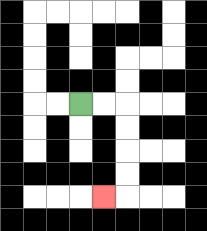{'start': '[3, 4]', 'end': '[4, 8]', 'path_directions': 'R,R,D,D,D,D,L', 'path_coordinates': '[[3, 4], [4, 4], [5, 4], [5, 5], [5, 6], [5, 7], [5, 8], [4, 8]]'}